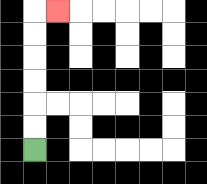{'start': '[1, 6]', 'end': '[2, 0]', 'path_directions': 'U,U,U,U,U,U,R', 'path_coordinates': '[[1, 6], [1, 5], [1, 4], [1, 3], [1, 2], [1, 1], [1, 0], [2, 0]]'}